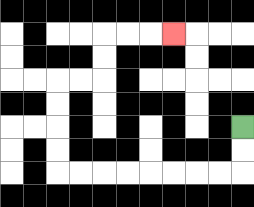{'start': '[10, 5]', 'end': '[7, 1]', 'path_directions': 'D,D,L,L,L,L,L,L,L,L,U,U,U,U,R,R,U,U,R,R,R', 'path_coordinates': '[[10, 5], [10, 6], [10, 7], [9, 7], [8, 7], [7, 7], [6, 7], [5, 7], [4, 7], [3, 7], [2, 7], [2, 6], [2, 5], [2, 4], [2, 3], [3, 3], [4, 3], [4, 2], [4, 1], [5, 1], [6, 1], [7, 1]]'}